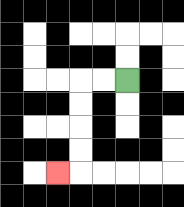{'start': '[5, 3]', 'end': '[2, 7]', 'path_directions': 'L,L,D,D,D,D,L', 'path_coordinates': '[[5, 3], [4, 3], [3, 3], [3, 4], [3, 5], [3, 6], [3, 7], [2, 7]]'}